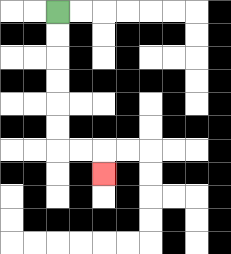{'start': '[2, 0]', 'end': '[4, 7]', 'path_directions': 'D,D,D,D,D,D,R,R,D', 'path_coordinates': '[[2, 0], [2, 1], [2, 2], [2, 3], [2, 4], [2, 5], [2, 6], [3, 6], [4, 6], [4, 7]]'}